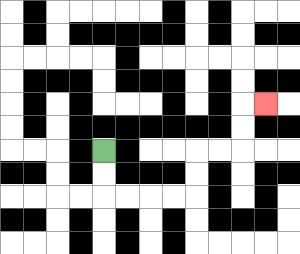{'start': '[4, 6]', 'end': '[11, 4]', 'path_directions': 'D,D,R,R,R,R,U,U,R,R,U,U,R', 'path_coordinates': '[[4, 6], [4, 7], [4, 8], [5, 8], [6, 8], [7, 8], [8, 8], [8, 7], [8, 6], [9, 6], [10, 6], [10, 5], [10, 4], [11, 4]]'}